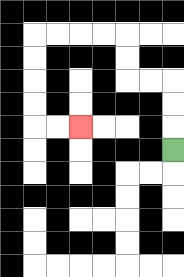{'start': '[7, 6]', 'end': '[3, 5]', 'path_directions': 'U,U,U,L,L,U,U,L,L,L,L,D,D,D,D,R,R', 'path_coordinates': '[[7, 6], [7, 5], [7, 4], [7, 3], [6, 3], [5, 3], [5, 2], [5, 1], [4, 1], [3, 1], [2, 1], [1, 1], [1, 2], [1, 3], [1, 4], [1, 5], [2, 5], [3, 5]]'}